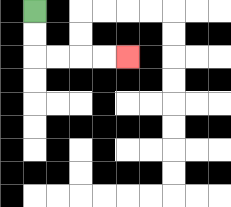{'start': '[1, 0]', 'end': '[5, 2]', 'path_directions': 'D,D,R,R,R,R', 'path_coordinates': '[[1, 0], [1, 1], [1, 2], [2, 2], [3, 2], [4, 2], [5, 2]]'}